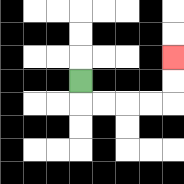{'start': '[3, 3]', 'end': '[7, 2]', 'path_directions': 'D,R,R,R,R,U,U', 'path_coordinates': '[[3, 3], [3, 4], [4, 4], [5, 4], [6, 4], [7, 4], [7, 3], [7, 2]]'}